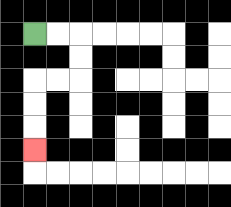{'start': '[1, 1]', 'end': '[1, 6]', 'path_directions': 'R,R,D,D,L,L,D,D,D', 'path_coordinates': '[[1, 1], [2, 1], [3, 1], [3, 2], [3, 3], [2, 3], [1, 3], [1, 4], [1, 5], [1, 6]]'}